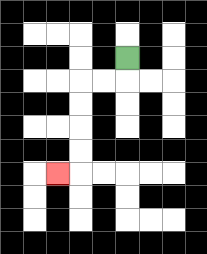{'start': '[5, 2]', 'end': '[2, 7]', 'path_directions': 'D,L,L,D,D,D,D,L', 'path_coordinates': '[[5, 2], [5, 3], [4, 3], [3, 3], [3, 4], [3, 5], [3, 6], [3, 7], [2, 7]]'}